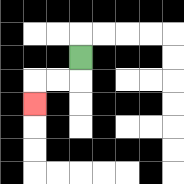{'start': '[3, 2]', 'end': '[1, 4]', 'path_directions': 'D,L,L,D', 'path_coordinates': '[[3, 2], [3, 3], [2, 3], [1, 3], [1, 4]]'}